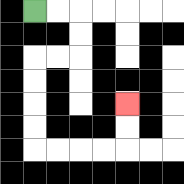{'start': '[1, 0]', 'end': '[5, 4]', 'path_directions': 'R,R,D,D,L,L,D,D,D,D,R,R,R,R,U,U', 'path_coordinates': '[[1, 0], [2, 0], [3, 0], [3, 1], [3, 2], [2, 2], [1, 2], [1, 3], [1, 4], [1, 5], [1, 6], [2, 6], [3, 6], [4, 6], [5, 6], [5, 5], [5, 4]]'}